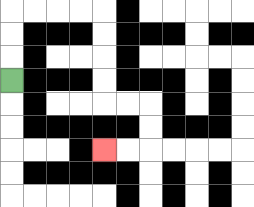{'start': '[0, 3]', 'end': '[4, 6]', 'path_directions': 'U,U,U,R,R,R,R,D,D,D,D,R,R,D,D,L,L', 'path_coordinates': '[[0, 3], [0, 2], [0, 1], [0, 0], [1, 0], [2, 0], [3, 0], [4, 0], [4, 1], [4, 2], [4, 3], [4, 4], [5, 4], [6, 4], [6, 5], [6, 6], [5, 6], [4, 6]]'}